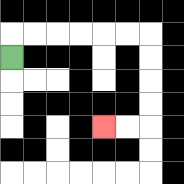{'start': '[0, 2]', 'end': '[4, 5]', 'path_directions': 'U,R,R,R,R,R,R,D,D,D,D,L,L', 'path_coordinates': '[[0, 2], [0, 1], [1, 1], [2, 1], [3, 1], [4, 1], [5, 1], [6, 1], [6, 2], [6, 3], [6, 4], [6, 5], [5, 5], [4, 5]]'}